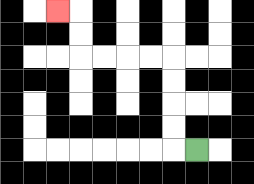{'start': '[8, 6]', 'end': '[2, 0]', 'path_directions': 'L,U,U,U,U,L,L,L,L,U,U,L', 'path_coordinates': '[[8, 6], [7, 6], [7, 5], [7, 4], [7, 3], [7, 2], [6, 2], [5, 2], [4, 2], [3, 2], [3, 1], [3, 0], [2, 0]]'}